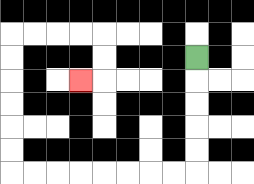{'start': '[8, 2]', 'end': '[3, 3]', 'path_directions': 'D,D,D,D,D,L,L,L,L,L,L,L,L,U,U,U,U,U,U,R,R,R,R,D,D,L', 'path_coordinates': '[[8, 2], [8, 3], [8, 4], [8, 5], [8, 6], [8, 7], [7, 7], [6, 7], [5, 7], [4, 7], [3, 7], [2, 7], [1, 7], [0, 7], [0, 6], [0, 5], [0, 4], [0, 3], [0, 2], [0, 1], [1, 1], [2, 1], [3, 1], [4, 1], [4, 2], [4, 3], [3, 3]]'}